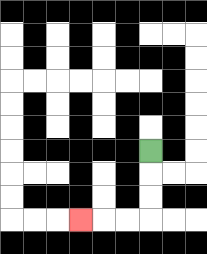{'start': '[6, 6]', 'end': '[3, 9]', 'path_directions': 'D,D,D,L,L,L', 'path_coordinates': '[[6, 6], [6, 7], [6, 8], [6, 9], [5, 9], [4, 9], [3, 9]]'}